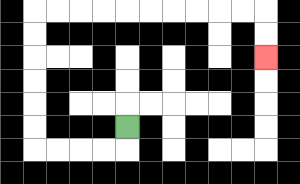{'start': '[5, 5]', 'end': '[11, 2]', 'path_directions': 'D,L,L,L,L,U,U,U,U,U,U,R,R,R,R,R,R,R,R,R,R,D,D', 'path_coordinates': '[[5, 5], [5, 6], [4, 6], [3, 6], [2, 6], [1, 6], [1, 5], [1, 4], [1, 3], [1, 2], [1, 1], [1, 0], [2, 0], [3, 0], [4, 0], [5, 0], [6, 0], [7, 0], [8, 0], [9, 0], [10, 0], [11, 0], [11, 1], [11, 2]]'}